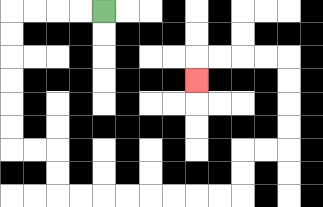{'start': '[4, 0]', 'end': '[8, 3]', 'path_directions': 'L,L,L,L,D,D,D,D,D,D,R,R,D,D,R,R,R,R,R,R,R,R,U,U,R,R,U,U,U,U,L,L,L,L,D', 'path_coordinates': '[[4, 0], [3, 0], [2, 0], [1, 0], [0, 0], [0, 1], [0, 2], [0, 3], [0, 4], [0, 5], [0, 6], [1, 6], [2, 6], [2, 7], [2, 8], [3, 8], [4, 8], [5, 8], [6, 8], [7, 8], [8, 8], [9, 8], [10, 8], [10, 7], [10, 6], [11, 6], [12, 6], [12, 5], [12, 4], [12, 3], [12, 2], [11, 2], [10, 2], [9, 2], [8, 2], [8, 3]]'}